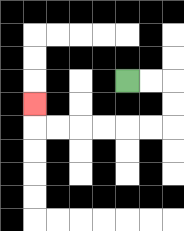{'start': '[5, 3]', 'end': '[1, 4]', 'path_directions': 'R,R,D,D,L,L,L,L,L,L,U', 'path_coordinates': '[[5, 3], [6, 3], [7, 3], [7, 4], [7, 5], [6, 5], [5, 5], [4, 5], [3, 5], [2, 5], [1, 5], [1, 4]]'}